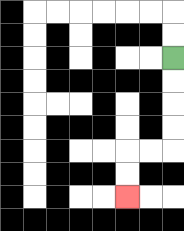{'start': '[7, 2]', 'end': '[5, 8]', 'path_directions': 'D,D,D,D,L,L,D,D', 'path_coordinates': '[[7, 2], [7, 3], [7, 4], [7, 5], [7, 6], [6, 6], [5, 6], [5, 7], [5, 8]]'}